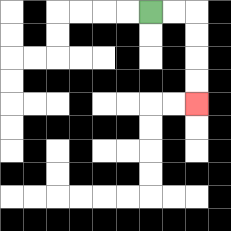{'start': '[6, 0]', 'end': '[8, 4]', 'path_directions': 'R,R,D,D,D,D', 'path_coordinates': '[[6, 0], [7, 0], [8, 0], [8, 1], [8, 2], [8, 3], [8, 4]]'}